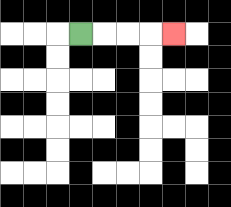{'start': '[3, 1]', 'end': '[7, 1]', 'path_directions': 'R,R,R,R', 'path_coordinates': '[[3, 1], [4, 1], [5, 1], [6, 1], [7, 1]]'}